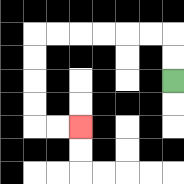{'start': '[7, 3]', 'end': '[3, 5]', 'path_directions': 'U,U,L,L,L,L,L,L,D,D,D,D,R,R', 'path_coordinates': '[[7, 3], [7, 2], [7, 1], [6, 1], [5, 1], [4, 1], [3, 1], [2, 1], [1, 1], [1, 2], [1, 3], [1, 4], [1, 5], [2, 5], [3, 5]]'}